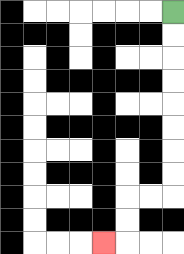{'start': '[7, 0]', 'end': '[4, 10]', 'path_directions': 'D,D,D,D,D,D,D,D,L,L,D,D,L', 'path_coordinates': '[[7, 0], [7, 1], [7, 2], [7, 3], [7, 4], [7, 5], [7, 6], [7, 7], [7, 8], [6, 8], [5, 8], [5, 9], [5, 10], [4, 10]]'}